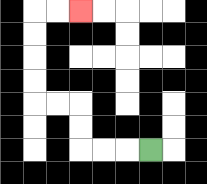{'start': '[6, 6]', 'end': '[3, 0]', 'path_directions': 'L,L,L,U,U,L,L,U,U,U,U,R,R', 'path_coordinates': '[[6, 6], [5, 6], [4, 6], [3, 6], [3, 5], [3, 4], [2, 4], [1, 4], [1, 3], [1, 2], [1, 1], [1, 0], [2, 0], [3, 0]]'}